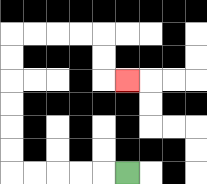{'start': '[5, 7]', 'end': '[5, 3]', 'path_directions': 'L,L,L,L,L,U,U,U,U,U,U,R,R,R,R,D,D,R', 'path_coordinates': '[[5, 7], [4, 7], [3, 7], [2, 7], [1, 7], [0, 7], [0, 6], [0, 5], [0, 4], [0, 3], [0, 2], [0, 1], [1, 1], [2, 1], [3, 1], [4, 1], [4, 2], [4, 3], [5, 3]]'}